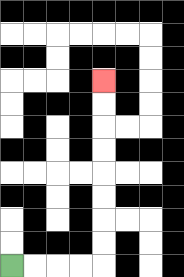{'start': '[0, 11]', 'end': '[4, 3]', 'path_directions': 'R,R,R,R,U,U,U,U,U,U,U,U', 'path_coordinates': '[[0, 11], [1, 11], [2, 11], [3, 11], [4, 11], [4, 10], [4, 9], [4, 8], [4, 7], [4, 6], [4, 5], [4, 4], [4, 3]]'}